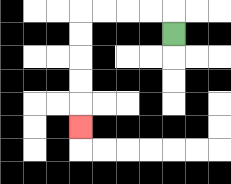{'start': '[7, 1]', 'end': '[3, 5]', 'path_directions': 'U,L,L,L,L,D,D,D,D,D', 'path_coordinates': '[[7, 1], [7, 0], [6, 0], [5, 0], [4, 0], [3, 0], [3, 1], [3, 2], [3, 3], [3, 4], [3, 5]]'}